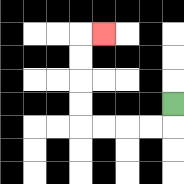{'start': '[7, 4]', 'end': '[4, 1]', 'path_directions': 'D,L,L,L,L,U,U,U,U,R', 'path_coordinates': '[[7, 4], [7, 5], [6, 5], [5, 5], [4, 5], [3, 5], [3, 4], [3, 3], [3, 2], [3, 1], [4, 1]]'}